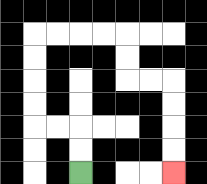{'start': '[3, 7]', 'end': '[7, 7]', 'path_directions': 'U,U,L,L,U,U,U,U,R,R,R,R,D,D,R,R,D,D,D,D', 'path_coordinates': '[[3, 7], [3, 6], [3, 5], [2, 5], [1, 5], [1, 4], [1, 3], [1, 2], [1, 1], [2, 1], [3, 1], [4, 1], [5, 1], [5, 2], [5, 3], [6, 3], [7, 3], [7, 4], [7, 5], [7, 6], [7, 7]]'}